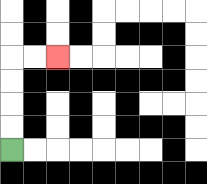{'start': '[0, 6]', 'end': '[2, 2]', 'path_directions': 'U,U,U,U,R,R', 'path_coordinates': '[[0, 6], [0, 5], [0, 4], [0, 3], [0, 2], [1, 2], [2, 2]]'}